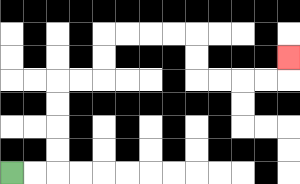{'start': '[0, 7]', 'end': '[12, 2]', 'path_directions': 'R,R,U,U,U,U,R,R,U,U,R,R,R,R,D,D,R,R,R,R,U', 'path_coordinates': '[[0, 7], [1, 7], [2, 7], [2, 6], [2, 5], [2, 4], [2, 3], [3, 3], [4, 3], [4, 2], [4, 1], [5, 1], [6, 1], [7, 1], [8, 1], [8, 2], [8, 3], [9, 3], [10, 3], [11, 3], [12, 3], [12, 2]]'}